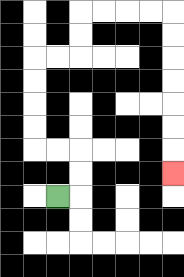{'start': '[2, 8]', 'end': '[7, 7]', 'path_directions': 'R,U,U,L,L,U,U,U,U,R,R,U,U,R,R,R,R,D,D,D,D,D,D,D', 'path_coordinates': '[[2, 8], [3, 8], [3, 7], [3, 6], [2, 6], [1, 6], [1, 5], [1, 4], [1, 3], [1, 2], [2, 2], [3, 2], [3, 1], [3, 0], [4, 0], [5, 0], [6, 0], [7, 0], [7, 1], [7, 2], [7, 3], [7, 4], [7, 5], [7, 6], [7, 7]]'}